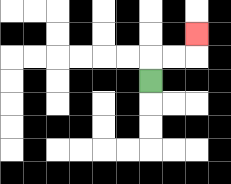{'start': '[6, 3]', 'end': '[8, 1]', 'path_directions': 'U,R,R,U', 'path_coordinates': '[[6, 3], [6, 2], [7, 2], [8, 2], [8, 1]]'}